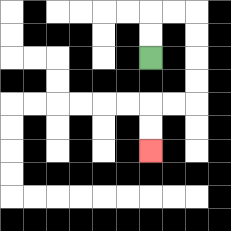{'start': '[6, 2]', 'end': '[6, 6]', 'path_directions': 'U,U,R,R,D,D,D,D,L,L,D,D', 'path_coordinates': '[[6, 2], [6, 1], [6, 0], [7, 0], [8, 0], [8, 1], [8, 2], [8, 3], [8, 4], [7, 4], [6, 4], [6, 5], [6, 6]]'}